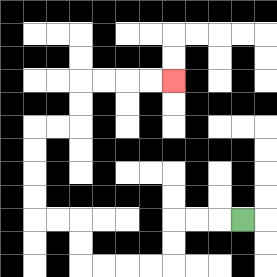{'start': '[10, 9]', 'end': '[7, 3]', 'path_directions': 'L,L,L,D,D,L,L,L,L,U,U,L,L,U,U,U,U,R,R,U,U,R,R,R,R', 'path_coordinates': '[[10, 9], [9, 9], [8, 9], [7, 9], [7, 10], [7, 11], [6, 11], [5, 11], [4, 11], [3, 11], [3, 10], [3, 9], [2, 9], [1, 9], [1, 8], [1, 7], [1, 6], [1, 5], [2, 5], [3, 5], [3, 4], [3, 3], [4, 3], [5, 3], [6, 3], [7, 3]]'}